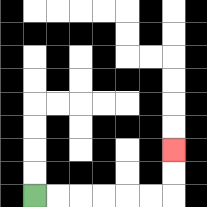{'start': '[1, 8]', 'end': '[7, 6]', 'path_directions': 'R,R,R,R,R,R,U,U', 'path_coordinates': '[[1, 8], [2, 8], [3, 8], [4, 8], [5, 8], [6, 8], [7, 8], [7, 7], [7, 6]]'}